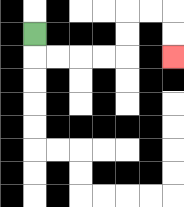{'start': '[1, 1]', 'end': '[7, 2]', 'path_directions': 'D,R,R,R,R,U,U,R,R,D,D', 'path_coordinates': '[[1, 1], [1, 2], [2, 2], [3, 2], [4, 2], [5, 2], [5, 1], [5, 0], [6, 0], [7, 0], [7, 1], [7, 2]]'}